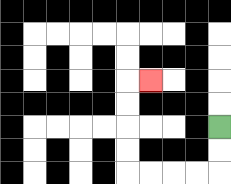{'start': '[9, 5]', 'end': '[6, 3]', 'path_directions': 'D,D,L,L,L,L,U,U,U,U,R', 'path_coordinates': '[[9, 5], [9, 6], [9, 7], [8, 7], [7, 7], [6, 7], [5, 7], [5, 6], [5, 5], [5, 4], [5, 3], [6, 3]]'}